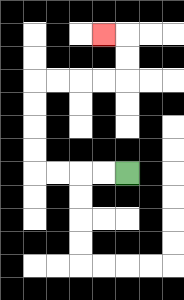{'start': '[5, 7]', 'end': '[4, 1]', 'path_directions': 'L,L,L,L,U,U,U,U,R,R,R,R,U,U,L', 'path_coordinates': '[[5, 7], [4, 7], [3, 7], [2, 7], [1, 7], [1, 6], [1, 5], [1, 4], [1, 3], [2, 3], [3, 3], [4, 3], [5, 3], [5, 2], [5, 1], [4, 1]]'}